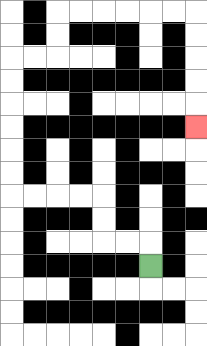{'start': '[6, 11]', 'end': '[8, 5]', 'path_directions': 'U,L,L,U,U,L,L,L,L,U,U,U,U,U,U,R,R,U,U,R,R,R,R,R,R,D,D,D,D,D', 'path_coordinates': '[[6, 11], [6, 10], [5, 10], [4, 10], [4, 9], [4, 8], [3, 8], [2, 8], [1, 8], [0, 8], [0, 7], [0, 6], [0, 5], [0, 4], [0, 3], [0, 2], [1, 2], [2, 2], [2, 1], [2, 0], [3, 0], [4, 0], [5, 0], [6, 0], [7, 0], [8, 0], [8, 1], [8, 2], [8, 3], [8, 4], [8, 5]]'}